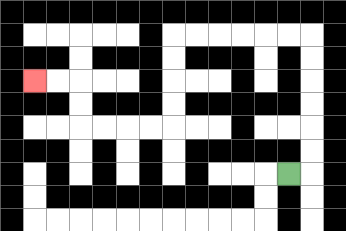{'start': '[12, 7]', 'end': '[1, 3]', 'path_directions': 'R,U,U,U,U,U,U,L,L,L,L,L,L,D,D,D,D,L,L,L,L,U,U,L,L', 'path_coordinates': '[[12, 7], [13, 7], [13, 6], [13, 5], [13, 4], [13, 3], [13, 2], [13, 1], [12, 1], [11, 1], [10, 1], [9, 1], [8, 1], [7, 1], [7, 2], [7, 3], [7, 4], [7, 5], [6, 5], [5, 5], [4, 5], [3, 5], [3, 4], [3, 3], [2, 3], [1, 3]]'}